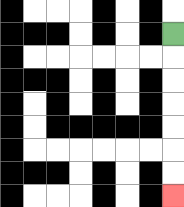{'start': '[7, 1]', 'end': '[7, 8]', 'path_directions': 'D,D,D,D,D,D,D', 'path_coordinates': '[[7, 1], [7, 2], [7, 3], [7, 4], [7, 5], [7, 6], [7, 7], [7, 8]]'}